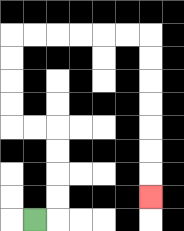{'start': '[1, 9]', 'end': '[6, 8]', 'path_directions': 'R,U,U,U,U,L,L,U,U,U,U,R,R,R,R,R,R,D,D,D,D,D,D,D', 'path_coordinates': '[[1, 9], [2, 9], [2, 8], [2, 7], [2, 6], [2, 5], [1, 5], [0, 5], [0, 4], [0, 3], [0, 2], [0, 1], [1, 1], [2, 1], [3, 1], [4, 1], [5, 1], [6, 1], [6, 2], [6, 3], [6, 4], [6, 5], [6, 6], [6, 7], [6, 8]]'}